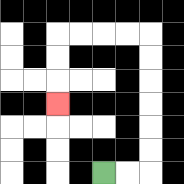{'start': '[4, 7]', 'end': '[2, 4]', 'path_directions': 'R,R,U,U,U,U,U,U,L,L,L,L,D,D,D', 'path_coordinates': '[[4, 7], [5, 7], [6, 7], [6, 6], [6, 5], [6, 4], [6, 3], [6, 2], [6, 1], [5, 1], [4, 1], [3, 1], [2, 1], [2, 2], [2, 3], [2, 4]]'}